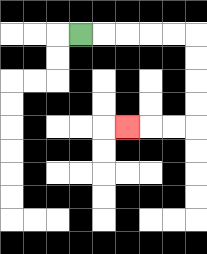{'start': '[3, 1]', 'end': '[5, 5]', 'path_directions': 'R,R,R,R,R,D,D,D,D,L,L,L', 'path_coordinates': '[[3, 1], [4, 1], [5, 1], [6, 1], [7, 1], [8, 1], [8, 2], [8, 3], [8, 4], [8, 5], [7, 5], [6, 5], [5, 5]]'}